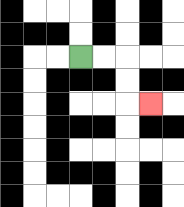{'start': '[3, 2]', 'end': '[6, 4]', 'path_directions': 'R,R,D,D,R', 'path_coordinates': '[[3, 2], [4, 2], [5, 2], [5, 3], [5, 4], [6, 4]]'}